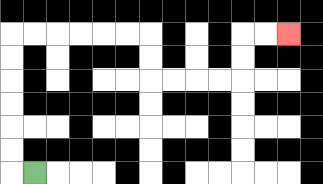{'start': '[1, 7]', 'end': '[12, 1]', 'path_directions': 'L,U,U,U,U,U,U,R,R,R,R,R,R,D,D,R,R,R,R,U,U,R,R', 'path_coordinates': '[[1, 7], [0, 7], [0, 6], [0, 5], [0, 4], [0, 3], [0, 2], [0, 1], [1, 1], [2, 1], [3, 1], [4, 1], [5, 1], [6, 1], [6, 2], [6, 3], [7, 3], [8, 3], [9, 3], [10, 3], [10, 2], [10, 1], [11, 1], [12, 1]]'}